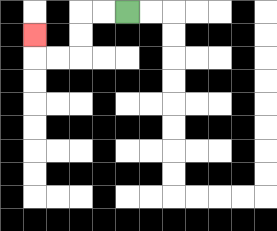{'start': '[5, 0]', 'end': '[1, 1]', 'path_directions': 'L,L,D,D,L,L,U', 'path_coordinates': '[[5, 0], [4, 0], [3, 0], [3, 1], [3, 2], [2, 2], [1, 2], [1, 1]]'}